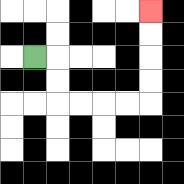{'start': '[1, 2]', 'end': '[6, 0]', 'path_directions': 'R,D,D,R,R,R,R,U,U,U,U', 'path_coordinates': '[[1, 2], [2, 2], [2, 3], [2, 4], [3, 4], [4, 4], [5, 4], [6, 4], [6, 3], [6, 2], [6, 1], [6, 0]]'}